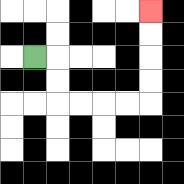{'start': '[1, 2]', 'end': '[6, 0]', 'path_directions': 'R,D,D,R,R,R,R,U,U,U,U', 'path_coordinates': '[[1, 2], [2, 2], [2, 3], [2, 4], [3, 4], [4, 4], [5, 4], [6, 4], [6, 3], [6, 2], [6, 1], [6, 0]]'}